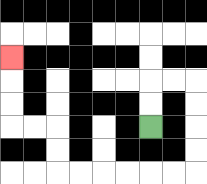{'start': '[6, 5]', 'end': '[0, 2]', 'path_directions': 'U,U,R,R,D,D,D,D,L,L,L,L,L,L,U,U,L,L,U,U,U', 'path_coordinates': '[[6, 5], [6, 4], [6, 3], [7, 3], [8, 3], [8, 4], [8, 5], [8, 6], [8, 7], [7, 7], [6, 7], [5, 7], [4, 7], [3, 7], [2, 7], [2, 6], [2, 5], [1, 5], [0, 5], [0, 4], [0, 3], [0, 2]]'}